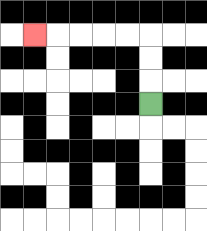{'start': '[6, 4]', 'end': '[1, 1]', 'path_directions': 'U,U,U,L,L,L,L,L', 'path_coordinates': '[[6, 4], [6, 3], [6, 2], [6, 1], [5, 1], [4, 1], [3, 1], [2, 1], [1, 1]]'}